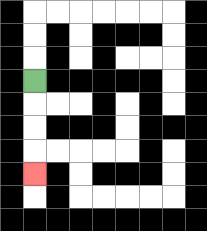{'start': '[1, 3]', 'end': '[1, 7]', 'path_directions': 'D,D,D,D', 'path_coordinates': '[[1, 3], [1, 4], [1, 5], [1, 6], [1, 7]]'}